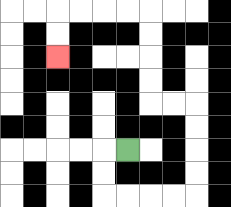{'start': '[5, 6]', 'end': '[2, 2]', 'path_directions': 'L,D,D,R,R,R,R,U,U,U,U,L,L,U,U,U,U,L,L,L,L,D,D', 'path_coordinates': '[[5, 6], [4, 6], [4, 7], [4, 8], [5, 8], [6, 8], [7, 8], [8, 8], [8, 7], [8, 6], [8, 5], [8, 4], [7, 4], [6, 4], [6, 3], [6, 2], [6, 1], [6, 0], [5, 0], [4, 0], [3, 0], [2, 0], [2, 1], [2, 2]]'}